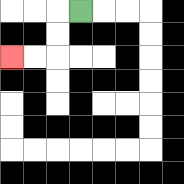{'start': '[3, 0]', 'end': '[0, 2]', 'path_directions': 'L,D,D,L,L', 'path_coordinates': '[[3, 0], [2, 0], [2, 1], [2, 2], [1, 2], [0, 2]]'}